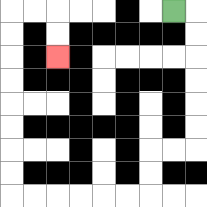{'start': '[7, 0]', 'end': '[2, 2]', 'path_directions': 'R,D,D,D,D,D,D,L,L,D,D,L,L,L,L,L,L,U,U,U,U,U,U,U,U,R,R,D,D', 'path_coordinates': '[[7, 0], [8, 0], [8, 1], [8, 2], [8, 3], [8, 4], [8, 5], [8, 6], [7, 6], [6, 6], [6, 7], [6, 8], [5, 8], [4, 8], [3, 8], [2, 8], [1, 8], [0, 8], [0, 7], [0, 6], [0, 5], [0, 4], [0, 3], [0, 2], [0, 1], [0, 0], [1, 0], [2, 0], [2, 1], [2, 2]]'}